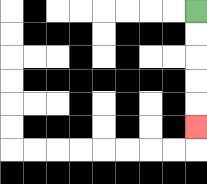{'start': '[8, 0]', 'end': '[8, 5]', 'path_directions': 'D,D,D,D,D', 'path_coordinates': '[[8, 0], [8, 1], [8, 2], [8, 3], [8, 4], [8, 5]]'}